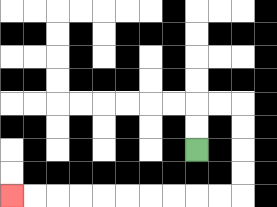{'start': '[8, 6]', 'end': '[0, 8]', 'path_directions': 'U,U,R,R,D,D,D,D,L,L,L,L,L,L,L,L,L,L', 'path_coordinates': '[[8, 6], [8, 5], [8, 4], [9, 4], [10, 4], [10, 5], [10, 6], [10, 7], [10, 8], [9, 8], [8, 8], [7, 8], [6, 8], [5, 8], [4, 8], [3, 8], [2, 8], [1, 8], [0, 8]]'}